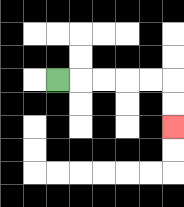{'start': '[2, 3]', 'end': '[7, 5]', 'path_directions': 'R,R,R,R,R,D,D', 'path_coordinates': '[[2, 3], [3, 3], [4, 3], [5, 3], [6, 3], [7, 3], [7, 4], [7, 5]]'}